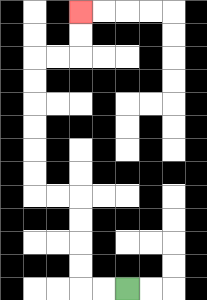{'start': '[5, 12]', 'end': '[3, 0]', 'path_directions': 'L,L,U,U,U,U,L,L,U,U,U,U,U,U,R,R,U,U', 'path_coordinates': '[[5, 12], [4, 12], [3, 12], [3, 11], [3, 10], [3, 9], [3, 8], [2, 8], [1, 8], [1, 7], [1, 6], [1, 5], [1, 4], [1, 3], [1, 2], [2, 2], [3, 2], [3, 1], [3, 0]]'}